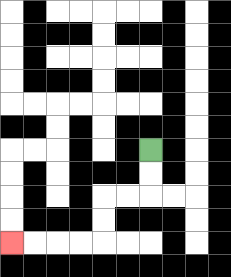{'start': '[6, 6]', 'end': '[0, 10]', 'path_directions': 'D,D,L,L,D,D,L,L,L,L', 'path_coordinates': '[[6, 6], [6, 7], [6, 8], [5, 8], [4, 8], [4, 9], [4, 10], [3, 10], [2, 10], [1, 10], [0, 10]]'}